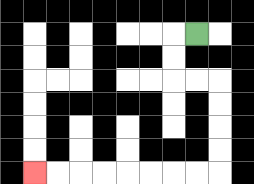{'start': '[8, 1]', 'end': '[1, 7]', 'path_directions': 'L,D,D,R,R,D,D,D,D,L,L,L,L,L,L,L,L', 'path_coordinates': '[[8, 1], [7, 1], [7, 2], [7, 3], [8, 3], [9, 3], [9, 4], [9, 5], [9, 6], [9, 7], [8, 7], [7, 7], [6, 7], [5, 7], [4, 7], [3, 7], [2, 7], [1, 7]]'}